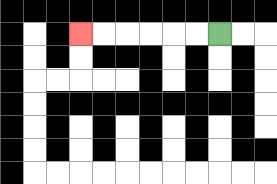{'start': '[9, 1]', 'end': '[3, 1]', 'path_directions': 'L,L,L,L,L,L', 'path_coordinates': '[[9, 1], [8, 1], [7, 1], [6, 1], [5, 1], [4, 1], [3, 1]]'}